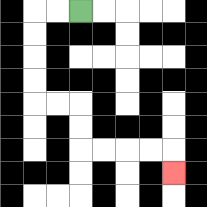{'start': '[3, 0]', 'end': '[7, 7]', 'path_directions': 'L,L,D,D,D,D,R,R,D,D,R,R,R,R,D', 'path_coordinates': '[[3, 0], [2, 0], [1, 0], [1, 1], [1, 2], [1, 3], [1, 4], [2, 4], [3, 4], [3, 5], [3, 6], [4, 6], [5, 6], [6, 6], [7, 6], [7, 7]]'}